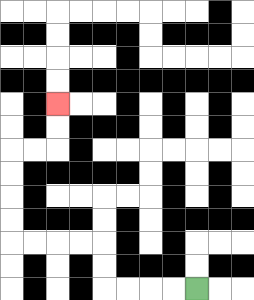{'start': '[8, 12]', 'end': '[2, 4]', 'path_directions': 'L,L,L,L,U,U,L,L,L,L,U,U,U,U,R,R,U,U', 'path_coordinates': '[[8, 12], [7, 12], [6, 12], [5, 12], [4, 12], [4, 11], [4, 10], [3, 10], [2, 10], [1, 10], [0, 10], [0, 9], [0, 8], [0, 7], [0, 6], [1, 6], [2, 6], [2, 5], [2, 4]]'}